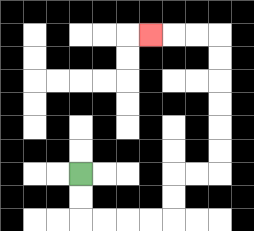{'start': '[3, 7]', 'end': '[6, 1]', 'path_directions': 'D,D,R,R,R,R,U,U,R,R,U,U,U,U,U,U,L,L,L', 'path_coordinates': '[[3, 7], [3, 8], [3, 9], [4, 9], [5, 9], [6, 9], [7, 9], [7, 8], [7, 7], [8, 7], [9, 7], [9, 6], [9, 5], [9, 4], [9, 3], [9, 2], [9, 1], [8, 1], [7, 1], [6, 1]]'}